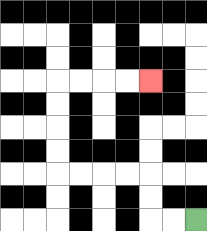{'start': '[8, 9]', 'end': '[6, 3]', 'path_directions': 'L,L,U,U,L,L,L,L,U,U,U,U,R,R,R,R', 'path_coordinates': '[[8, 9], [7, 9], [6, 9], [6, 8], [6, 7], [5, 7], [4, 7], [3, 7], [2, 7], [2, 6], [2, 5], [2, 4], [2, 3], [3, 3], [4, 3], [5, 3], [6, 3]]'}